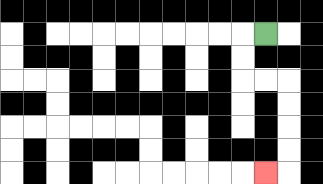{'start': '[11, 1]', 'end': '[11, 7]', 'path_directions': 'L,D,D,R,R,D,D,D,D,L', 'path_coordinates': '[[11, 1], [10, 1], [10, 2], [10, 3], [11, 3], [12, 3], [12, 4], [12, 5], [12, 6], [12, 7], [11, 7]]'}